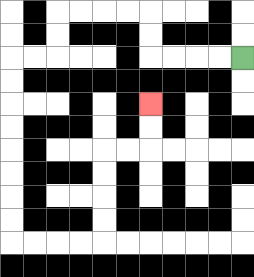{'start': '[10, 2]', 'end': '[6, 4]', 'path_directions': 'L,L,L,L,U,U,L,L,L,L,D,D,L,L,D,D,D,D,D,D,D,D,R,R,R,R,U,U,U,U,R,R,U,U', 'path_coordinates': '[[10, 2], [9, 2], [8, 2], [7, 2], [6, 2], [6, 1], [6, 0], [5, 0], [4, 0], [3, 0], [2, 0], [2, 1], [2, 2], [1, 2], [0, 2], [0, 3], [0, 4], [0, 5], [0, 6], [0, 7], [0, 8], [0, 9], [0, 10], [1, 10], [2, 10], [3, 10], [4, 10], [4, 9], [4, 8], [4, 7], [4, 6], [5, 6], [6, 6], [6, 5], [6, 4]]'}